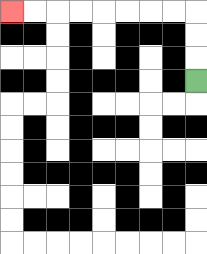{'start': '[8, 3]', 'end': '[0, 0]', 'path_directions': 'U,U,U,L,L,L,L,L,L,L,L', 'path_coordinates': '[[8, 3], [8, 2], [8, 1], [8, 0], [7, 0], [6, 0], [5, 0], [4, 0], [3, 0], [2, 0], [1, 0], [0, 0]]'}